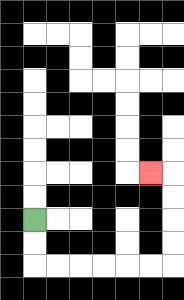{'start': '[1, 9]', 'end': '[6, 7]', 'path_directions': 'D,D,R,R,R,R,R,R,U,U,U,U,L', 'path_coordinates': '[[1, 9], [1, 10], [1, 11], [2, 11], [3, 11], [4, 11], [5, 11], [6, 11], [7, 11], [7, 10], [7, 9], [7, 8], [7, 7], [6, 7]]'}